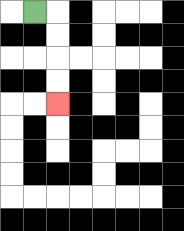{'start': '[1, 0]', 'end': '[2, 4]', 'path_directions': 'R,D,D,D,D', 'path_coordinates': '[[1, 0], [2, 0], [2, 1], [2, 2], [2, 3], [2, 4]]'}